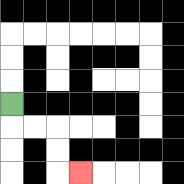{'start': '[0, 4]', 'end': '[3, 7]', 'path_directions': 'D,R,R,D,D,R', 'path_coordinates': '[[0, 4], [0, 5], [1, 5], [2, 5], [2, 6], [2, 7], [3, 7]]'}